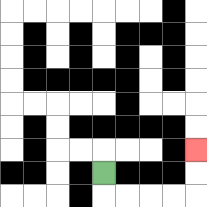{'start': '[4, 7]', 'end': '[8, 6]', 'path_directions': 'D,R,R,R,R,U,U', 'path_coordinates': '[[4, 7], [4, 8], [5, 8], [6, 8], [7, 8], [8, 8], [8, 7], [8, 6]]'}